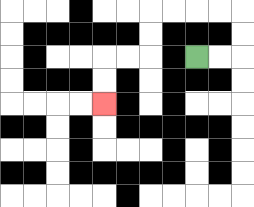{'start': '[8, 2]', 'end': '[4, 4]', 'path_directions': 'R,R,U,U,L,L,L,L,D,D,L,L,D,D', 'path_coordinates': '[[8, 2], [9, 2], [10, 2], [10, 1], [10, 0], [9, 0], [8, 0], [7, 0], [6, 0], [6, 1], [6, 2], [5, 2], [4, 2], [4, 3], [4, 4]]'}